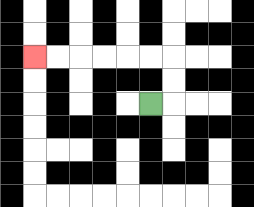{'start': '[6, 4]', 'end': '[1, 2]', 'path_directions': 'R,U,U,L,L,L,L,L,L', 'path_coordinates': '[[6, 4], [7, 4], [7, 3], [7, 2], [6, 2], [5, 2], [4, 2], [3, 2], [2, 2], [1, 2]]'}